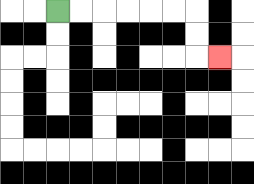{'start': '[2, 0]', 'end': '[9, 2]', 'path_directions': 'R,R,R,R,R,R,D,D,R', 'path_coordinates': '[[2, 0], [3, 0], [4, 0], [5, 0], [6, 0], [7, 0], [8, 0], [8, 1], [8, 2], [9, 2]]'}